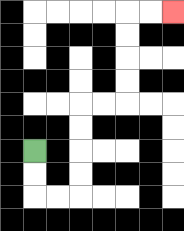{'start': '[1, 6]', 'end': '[7, 0]', 'path_directions': 'D,D,R,R,U,U,U,U,R,R,U,U,U,U,R,R', 'path_coordinates': '[[1, 6], [1, 7], [1, 8], [2, 8], [3, 8], [3, 7], [3, 6], [3, 5], [3, 4], [4, 4], [5, 4], [5, 3], [5, 2], [5, 1], [5, 0], [6, 0], [7, 0]]'}